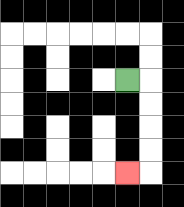{'start': '[5, 3]', 'end': '[5, 7]', 'path_directions': 'R,D,D,D,D,L', 'path_coordinates': '[[5, 3], [6, 3], [6, 4], [6, 5], [6, 6], [6, 7], [5, 7]]'}